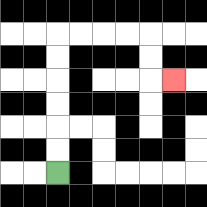{'start': '[2, 7]', 'end': '[7, 3]', 'path_directions': 'U,U,U,U,U,U,R,R,R,R,D,D,R', 'path_coordinates': '[[2, 7], [2, 6], [2, 5], [2, 4], [2, 3], [2, 2], [2, 1], [3, 1], [4, 1], [5, 1], [6, 1], [6, 2], [6, 3], [7, 3]]'}